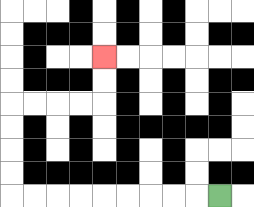{'start': '[9, 8]', 'end': '[4, 2]', 'path_directions': 'L,L,L,L,L,L,L,L,L,U,U,U,U,R,R,R,R,U,U', 'path_coordinates': '[[9, 8], [8, 8], [7, 8], [6, 8], [5, 8], [4, 8], [3, 8], [2, 8], [1, 8], [0, 8], [0, 7], [0, 6], [0, 5], [0, 4], [1, 4], [2, 4], [3, 4], [4, 4], [4, 3], [4, 2]]'}